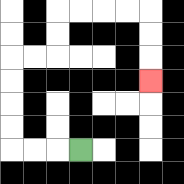{'start': '[3, 6]', 'end': '[6, 3]', 'path_directions': 'L,L,L,U,U,U,U,R,R,U,U,R,R,R,R,D,D,D', 'path_coordinates': '[[3, 6], [2, 6], [1, 6], [0, 6], [0, 5], [0, 4], [0, 3], [0, 2], [1, 2], [2, 2], [2, 1], [2, 0], [3, 0], [4, 0], [5, 0], [6, 0], [6, 1], [6, 2], [6, 3]]'}